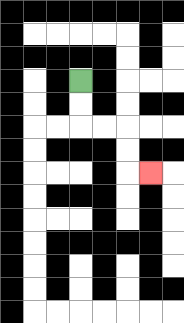{'start': '[3, 3]', 'end': '[6, 7]', 'path_directions': 'D,D,R,R,D,D,R', 'path_coordinates': '[[3, 3], [3, 4], [3, 5], [4, 5], [5, 5], [5, 6], [5, 7], [6, 7]]'}